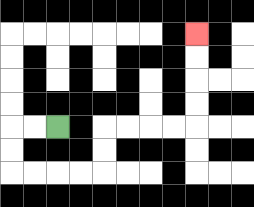{'start': '[2, 5]', 'end': '[8, 1]', 'path_directions': 'L,L,D,D,R,R,R,R,U,U,R,R,R,R,U,U,U,U', 'path_coordinates': '[[2, 5], [1, 5], [0, 5], [0, 6], [0, 7], [1, 7], [2, 7], [3, 7], [4, 7], [4, 6], [4, 5], [5, 5], [6, 5], [7, 5], [8, 5], [8, 4], [8, 3], [8, 2], [8, 1]]'}